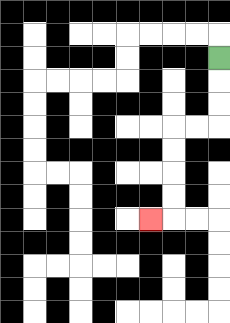{'start': '[9, 2]', 'end': '[6, 9]', 'path_directions': 'D,D,D,L,L,D,D,D,D,L', 'path_coordinates': '[[9, 2], [9, 3], [9, 4], [9, 5], [8, 5], [7, 5], [7, 6], [7, 7], [7, 8], [7, 9], [6, 9]]'}